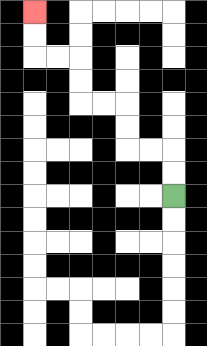{'start': '[7, 8]', 'end': '[1, 0]', 'path_directions': 'U,U,L,L,U,U,L,L,U,U,L,L,U,U', 'path_coordinates': '[[7, 8], [7, 7], [7, 6], [6, 6], [5, 6], [5, 5], [5, 4], [4, 4], [3, 4], [3, 3], [3, 2], [2, 2], [1, 2], [1, 1], [1, 0]]'}